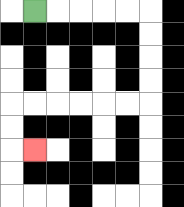{'start': '[1, 0]', 'end': '[1, 6]', 'path_directions': 'R,R,R,R,R,D,D,D,D,L,L,L,L,L,L,D,D,R', 'path_coordinates': '[[1, 0], [2, 0], [3, 0], [4, 0], [5, 0], [6, 0], [6, 1], [6, 2], [6, 3], [6, 4], [5, 4], [4, 4], [3, 4], [2, 4], [1, 4], [0, 4], [0, 5], [0, 6], [1, 6]]'}